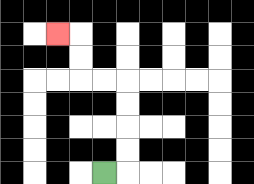{'start': '[4, 7]', 'end': '[2, 1]', 'path_directions': 'R,U,U,U,U,L,L,U,U,L', 'path_coordinates': '[[4, 7], [5, 7], [5, 6], [5, 5], [5, 4], [5, 3], [4, 3], [3, 3], [3, 2], [3, 1], [2, 1]]'}